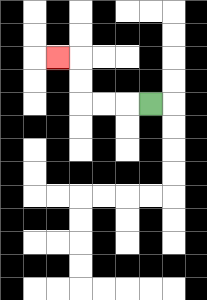{'start': '[6, 4]', 'end': '[2, 2]', 'path_directions': 'L,L,L,U,U,L', 'path_coordinates': '[[6, 4], [5, 4], [4, 4], [3, 4], [3, 3], [3, 2], [2, 2]]'}